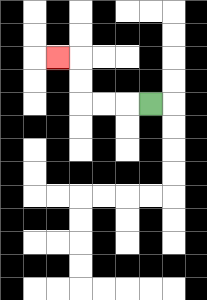{'start': '[6, 4]', 'end': '[2, 2]', 'path_directions': 'L,L,L,U,U,L', 'path_coordinates': '[[6, 4], [5, 4], [4, 4], [3, 4], [3, 3], [3, 2], [2, 2]]'}